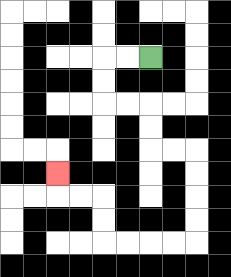{'start': '[6, 2]', 'end': '[2, 7]', 'path_directions': 'L,L,D,D,R,R,D,D,R,R,D,D,D,D,L,L,L,L,U,U,L,L,U', 'path_coordinates': '[[6, 2], [5, 2], [4, 2], [4, 3], [4, 4], [5, 4], [6, 4], [6, 5], [6, 6], [7, 6], [8, 6], [8, 7], [8, 8], [8, 9], [8, 10], [7, 10], [6, 10], [5, 10], [4, 10], [4, 9], [4, 8], [3, 8], [2, 8], [2, 7]]'}